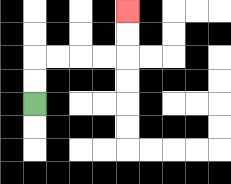{'start': '[1, 4]', 'end': '[5, 0]', 'path_directions': 'U,U,R,R,R,R,U,U', 'path_coordinates': '[[1, 4], [1, 3], [1, 2], [2, 2], [3, 2], [4, 2], [5, 2], [5, 1], [5, 0]]'}